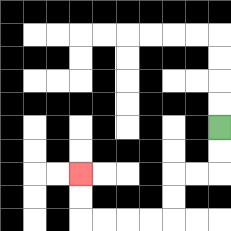{'start': '[9, 5]', 'end': '[3, 7]', 'path_directions': 'D,D,L,L,D,D,L,L,L,L,U,U', 'path_coordinates': '[[9, 5], [9, 6], [9, 7], [8, 7], [7, 7], [7, 8], [7, 9], [6, 9], [5, 9], [4, 9], [3, 9], [3, 8], [3, 7]]'}